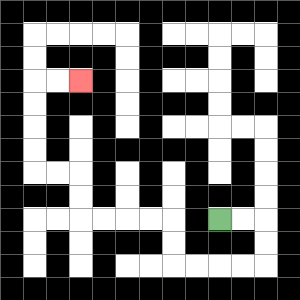{'start': '[9, 9]', 'end': '[3, 3]', 'path_directions': 'R,R,D,D,L,L,L,L,U,U,L,L,L,L,U,U,L,L,U,U,U,U,R,R', 'path_coordinates': '[[9, 9], [10, 9], [11, 9], [11, 10], [11, 11], [10, 11], [9, 11], [8, 11], [7, 11], [7, 10], [7, 9], [6, 9], [5, 9], [4, 9], [3, 9], [3, 8], [3, 7], [2, 7], [1, 7], [1, 6], [1, 5], [1, 4], [1, 3], [2, 3], [3, 3]]'}